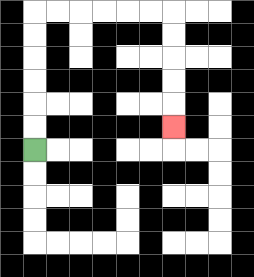{'start': '[1, 6]', 'end': '[7, 5]', 'path_directions': 'U,U,U,U,U,U,R,R,R,R,R,R,D,D,D,D,D', 'path_coordinates': '[[1, 6], [1, 5], [1, 4], [1, 3], [1, 2], [1, 1], [1, 0], [2, 0], [3, 0], [4, 0], [5, 0], [6, 0], [7, 0], [7, 1], [7, 2], [7, 3], [7, 4], [7, 5]]'}